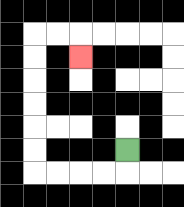{'start': '[5, 6]', 'end': '[3, 2]', 'path_directions': 'D,L,L,L,L,U,U,U,U,U,U,R,R,D', 'path_coordinates': '[[5, 6], [5, 7], [4, 7], [3, 7], [2, 7], [1, 7], [1, 6], [1, 5], [1, 4], [1, 3], [1, 2], [1, 1], [2, 1], [3, 1], [3, 2]]'}